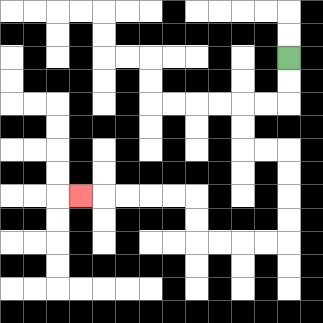{'start': '[12, 2]', 'end': '[3, 8]', 'path_directions': 'D,D,L,L,D,D,R,R,D,D,D,D,L,L,L,L,U,U,L,L,L,L,L', 'path_coordinates': '[[12, 2], [12, 3], [12, 4], [11, 4], [10, 4], [10, 5], [10, 6], [11, 6], [12, 6], [12, 7], [12, 8], [12, 9], [12, 10], [11, 10], [10, 10], [9, 10], [8, 10], [8, 9], [8, 8], [7, 8], [6, 8], [5, 8], [4, 8], [3, 8]]'}